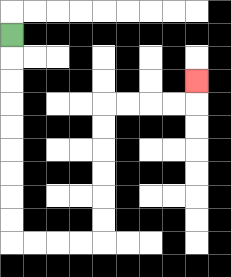{'start': '[0, 1]', 'end': '[8, 3]', 'path_directions': 'D,D,D,D,D,D,D,D,D,R,R,R,R,U,U,U,U,U,U,R,R,R,R,U', 'path_coordinates': '[[0, 1], [0, 2], [0, 3], [0, 4], [0, 5], [0, 6], [0, 7], [0, 8], [0, 9], [0, 10], [1, 10], [2, 10], [3, 10], [4, 10], [4, 9], [4, 8], [4, 7], [4, 6], [4, 5], [4, 4], [5, 4], [6, 4], [7, 4], [8, 4], [8, 3]]'}